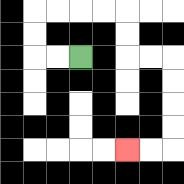{'start': '[3, 2]', 'end': '[5, 6]', 'path_directions': 'L,L,U,U,R,R,R,R,D,D,R,R,D,D,D,D,L,L', 'path_coordinates': '[[3, 2], [2, 2], [1, 2], [1, 1], [1, 0], [2, 0], [3, 0], [4, 0], [5, 0], [5, 1], [5, 2], [6, 2], [7, 2], [7, 3], [7, 4], [7, 5], [7, 6], [6, 6], [5, 6]]'}